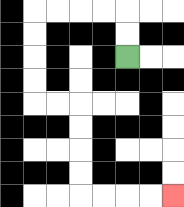{'start': '[5, 2]', 'end': '[7, 8]', 'path_directions': 'U,U,L,L,L,L,D,D,D,D,R,R,D,D,D,D,R,R,R,R', 'path_coordinates': '[[5, 2], [5, 1], [5, 0], [4, 0], [3, 0], [2, 0], [1, 0], [1, 1], [1, 2], [1, 3], [1, 4], [2, 4], [3, 4], [3, 5], [3, 6], [3, 7], [3, 8], [4, 8], [5, 8], [6, 8], [7, 8]]'}